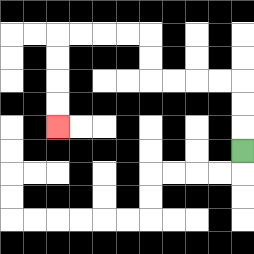{'start': '[10, 6]', 'end': '[2, 5]', 'path_directions': 'U,U,U,L,L,L,L,U,U,L,L,L,L,D,D,D,D', 'path_coordinates': '[[10, 6], [10, 5], [10, 4], [10, 3], [9, 3], [8, 3], [7, 3], [6, 3], [6, 2], [6, 1], [5, 1], [4, 1], [3, 1], [2, 1], [2, 2], [2, 3], [2, 4], [2, 5]]'}